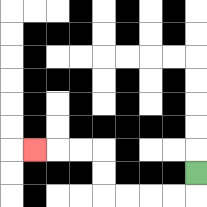{'start': '[8, 7]', 'end': '[1, 6]', 'path_directions': 'D,L,L,L,L,U,U,L,L,L', 'path_coordinates': '[[8, 7], [8, 8], [7, 8], [6, 8], [5, 8], [4, 8], [4, 7], [4, 6], [3, 6], [2, 6], [1, 6]]'}